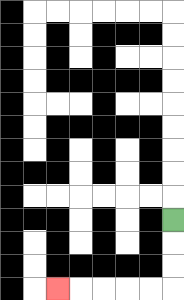{'start': '[7, 9]', 'end': '[2, 12]', 'path_directions': 'D,D,D,L,L,L,L,L', 'path_coordinates': '[[7, 9], [7, 10], [7, 11], [7, 12], [6, 12], [5, 12], [4, 12], [3, 12], [2, 12]]'}